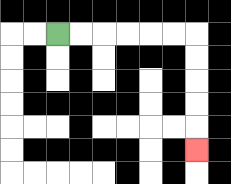{'start': '[2, 1]', 'end': '[8, 6]', 'path_directions': 'R,R,R,R,R,R,D,D,D,D,D', 'path_coordinates': '[[2, 1], [3, 1], [4, 1], [5, 1], [6, 1], [7, 1], [8, 1], [8, 2], [8, 3], [8, 4], [8, 5], [8, 6]]'}